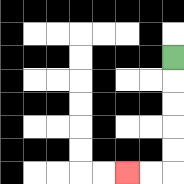{'start': '[7, 2]', 'end': '[5, 7]', 'path_directions': 'D,D,D,D,D,L,L', 'path_coordinates': '[[7, 2], [7, 3], [7, 4], [7, 5], [7, 6], [7, 7], [6, 7], [5, 7]]'}